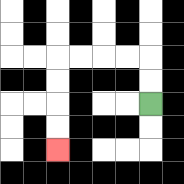{'start': '[6, 4]', 'end': '[2, 6]', 'path_directions': 'U,U,L,L,L,L,D,D,D,D', 'path_coordinates': '[[6, 4], [6, 3], [6, 2], [5, 2], [4, 2], [3, 2], [2, 2], [2, 3], [2, 4], [2, 5], [2, 6]]'}